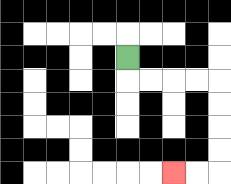{'start': '[5, 2]', 'end': '[7, 7]', 'path_directions': 'D,R,R,R,R,D,D,D,D,L,L', 'path_coordinates': '[[5, 2], [5, 3], [6, 3], [7, 3], [8, 3], [9, 3], [9, 4], [9, 5], [9, 6], [9, 7], [8, 7], [7, 7]]'}